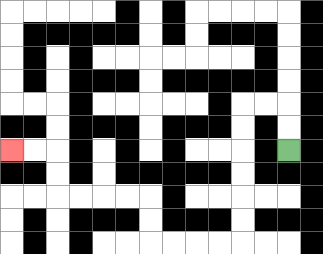{'start': '[12, 6]', 'end': '[0, 6]', 'path_directions': 'U,U,L,L,D,D,D,D,D,D,L,L,L,L,U,U,L,L,L,L,U,U,L,L', 'path_coordinates': '[[12, 6], [12, 5], [12, 4], [11, 4], [10, 4], [10, 5], [10, 6], [10, 7], [10, 8], [10, 9], [10, 10], [9, 10], [8, 10], [7, 10], [6, 10], [6, 9], [6, 8], [5, 8], [4, 8], [3, 8], [2, 8], [2, 7], [2, 6], [1, 6], [0, 6]]'}